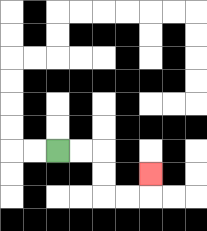{'start': '[2, 6]', 'end': '[6, 7]', 'path_directions': 'R,R,D,D,R,R,U', 'path_coordinates': '[[2, 6], [3, 6], [4, 6], [4, 7], [4, 8], [5, 8], [6, 8], [6, 7]]'}